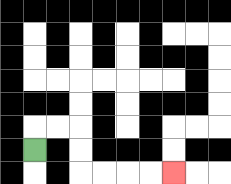{'start': '[1, 6]', 'end': '[7, 7]', 'path_directions': 'U,R,R,D,D,R,R,R,R', 'path_coordinates': '[[1, 6], [1, 5], [2, 5], [3, 5], [3, 6], [3, 7], [4, 7], [5, 7], [6, 7], [7, 7]]'}